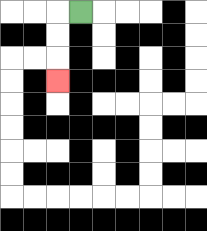{'start': '[3, 0]', 'end': '[2, 3]', 'path_directions': 'L,D,D,D', 'path_coordinates': '[[3, 0], [2, 0], [2, 1], [2, 2], [2, 3]]'}